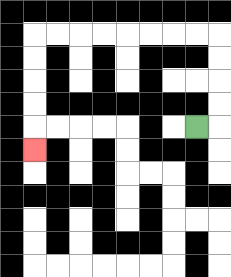{'start': '[8, 5]', 'end': '[1, 6]', 'path_directions': 'R,U,U,U,U,L,L,L,L,L,L,L,L,D,D,D,D,D', 'path_coordinates': '[[8, 5], [9, 5], [9, 4], [9, 3], [9, 2], [9, 1], [8, 1], [7, 1], [6, 1], [5, 1], [4, 1], [3, 1], [2, 1], [1, 1], [1, 2], [1, 3], [1, 4], [1, 5], [1, 6]]'}